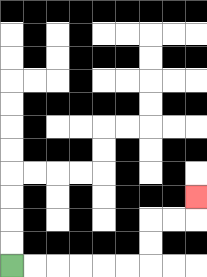{'start': '[0, 11]', 'end': '[8, 8]', 'path_directions': 'R,R,R,R,R,R,U,U,R,R,U', 'path_coordinates': '[[0, 11], [1, 11], [2, 11], [3, 11], [4, 11], [5, 11], [6, 11], [6, 10], [6, 9], [7, 9], [8, 9], [8, 8]]'}